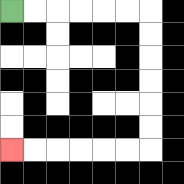{'start': '[0, 0]', 'end': '[0, 6]', 'path_directions': 'R,R,R,R,R,R,D,D,D,D,D,D,L,L,L,L,L,L', 'path_coordinates': '[[0, 0], [1, 0], [2, 0], [3, 0], [4, 0], [5, 0], [6, 0], [6, 1], [6, 2], [6, 3], [6, 4], [6, 5], [6, 6], [5, 6], [4, 6], [3, 6], [2, 6], [1, 6], [0, 6]]'}